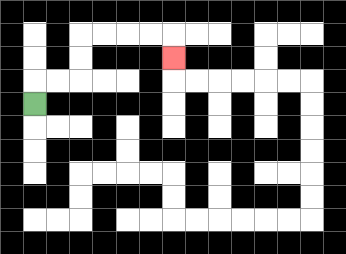{'start': '[1, 4]', 'end': '[7, 2]', 'path_directions': 'U,R,R,U,U,R,R,R,R,D', 'path_coordinates': '[[1, 4], [1, 3], [2, 3], [3, 3], [3, 2], [3, 1], [4, 1], [5, 1], [6, 1], [7, 1], [7, 2]]'}